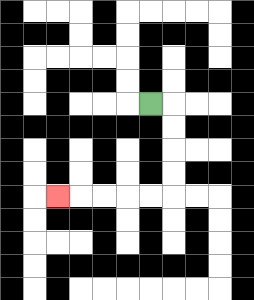{'start': '[6, 4]', 'end': '[2, 8]', 'path_directions': 'R,D,D,D,D,L,L,L,L,L', 'path_coordinates': '[[6, 4], [7, 4], [7, 5], [7, 6], [7, 7], [7, 8], [6, 8], [5, 8], [4, 8], [3, 8], [2, 8]]'}